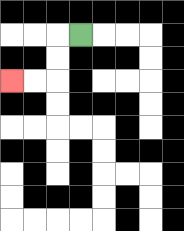{'start': '[3, 1]', 'end': '[0, 3]', 'path_directions': 'L,D,D,L,L', 'path_coordinates': '[[3, 1], [2, 1], [2, 2], [2, 3], [1, 3], [0, 3]]'}